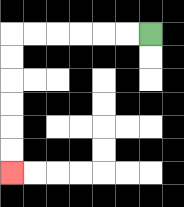{'start': '[6, 1]', 'end': '[0, 7]', 'path_directions': 'L,L,L,L,L,L,D,D,D,D,D,D', 'path_coordinates': '[[6, 1], [5, 1], [4, 1], [3, 1], [2, 1], [1, 1], [0, 1], [0, 2], [0, 3], [0, 4], [0, 5], [0, 6], [0, 7]]'}